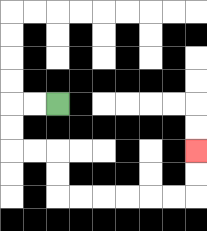{'start': '[2, 4]', 'end': '[8, 6]', 'path_directions': 'L,L,D,D,R,R,D,D,R,R,R,R,R,R,U,U', 'path_coordinates': '[[2, 4], [1, 4], [0, 4], [0, 5], [0, 6], [1, 6], [2, 6], [2, 7], [2, 8], [3, 8], [4, 8], [5, 8], [6, 8], [7, 8], [8, 8], [8, 7], [8, 6]]'}